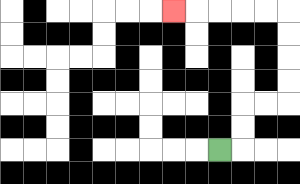{'start': '[9, 6]', 'end': '[7, 0]', 'path_directions': 'R,U,U,R,R,U,U,U,U,L,L,L,L,L', 'path_coordinates': '[[9, 6], [10, 6], [10, 5], [10, 4], [11, 4], [12, 4], [12, 3], [12, 2], [12, 1], [12, 0], [11, 0], [10, 0], [9, 0], [8, 0], [7, 0]]'}